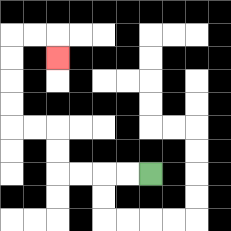{'start': '[6, 7]', 'end': '[2, 2]', 'path_directions': 'L,L,L,L,U,U,L,L,U,U,U,U,R,R,D', 'path_coordinates': '[[6, 7], [5, 7], [4, 7], [3, 7], [2, 7], [2, 6], [2, 5], [1, 5], [0, 5], [0, 4], [0, 3], [0, 2], [0, 1], [1, 1], [2, 1], [2, 2]]'}